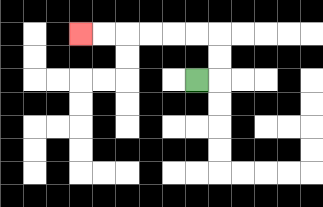{'start': '[8, 3]', 'end': '[3, 1]', 'path_directions': 'R,U,U,L,L,L,L,L,L', 'path_coordinates': '[[8, 3], [9, 3], [9, 2], [9, 1], [8, 1], [7, 1], [6, 1], [5, 1], [4, 1], [3, 1]]'}